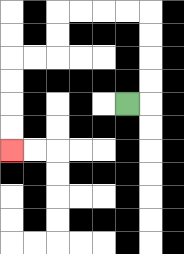{'start': '[5, 4]', 'end': '[0, 6]', 'path_directions': 'R,U,U,U,U,L,L,L,L,D,D,L,L,D,D,D,D', 'path_coordinates': '[[5, 4], [6, 4], [6, 3], [6, 2], [6, 1], [6, 0], [5, 0], [4, 0], [3, 0], [2, 0], [2, 1], [2, 2], [1, 2], [0, 2], [0, 3], [0, 4], [0, 5], [0, 6]]'}